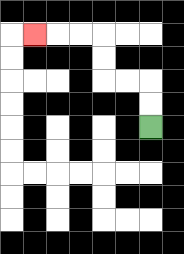{'start': '[6, 5]', 'end': '[1, 1]', 'path_directions': 'U,U,L,L,U,U,L,L,L', 'path_coordinates': '[[6, 5], [6, 4], [6, 3], [5, 3], [4, 3], [4, 2], [4, 1], [3, 1], [2, 1], [1, 1]]'}